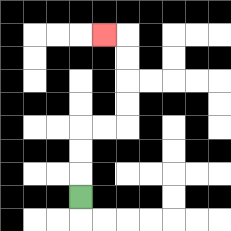{'start': '[3, 8]', 'end': '[4, 1]', 'path_directions': 'U,U,U,R,R,U,U,U,U,L', 'path_coordinates': '[[3, 8], [3, 7], [3, 6], [3, 5], [4, 5], [5, 5], [5, 4], [5, 3], [5, 2], [5, 1], [4, 1]]'}